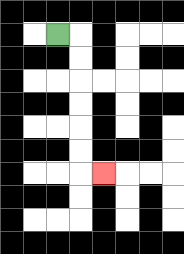{'start': '[2, 1]', 'end': '[4, 7]', 'path_directions': 'R,D,D,D,D,D,D,R', 'path_coordinates': '[[2, 1], [3, 1], [3, 2], [3, 3], [3, 4], [3, 5], [3, 6], [3, 7], [4, 7]]'}